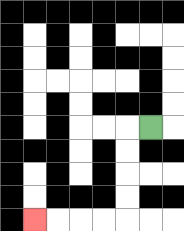{'start': '[6, 5]', 'end': '[1, 9]', 'path_directions': 'L,D,D,D,D,L,L,L,L', 'path_coordinates': '[[6, 5], [5, 5], [5, 6], [5, 7], [5, 8], [5, 9], [4, 9], [3, 9], [2, 9], [1, 9]]'}